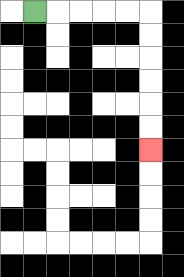{'start': '[1, 0]', 'end': '[6, 6]', 'path_directions': 'R,R,R,R,R,D,D,D,D,D,D', 'path_coordinates': '[[1, 0], [2, 0], [3, 0], [4, 0], [5, 0], [6, 0], [6, 1], [6, 2], [6, 3], [6, 4], [6, 5], [6, 6]]'}